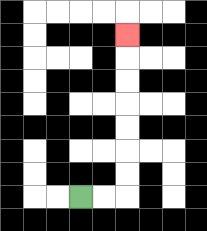{'start': '[3, 8]', 'end': '[5, 1]', 'path_directions': 'R,R,U,U,U,U,U,U,U', 'path_coordinates': '[[3, 8], [4, 8], [5, 8], [5, 7], [5, 6], [5, 5], [5, 4], [5, 3], [5, 2], [5, 1]]'}